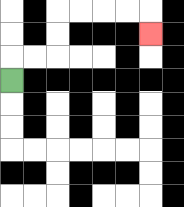{'start': '[0, 3]', 'end': '[6, 1]', 'path_directions': 'U,R,R,U,U,R,R,R,R,D', 'path_coordinates': '[[0, 3], [0, 2], [1, 2], [2, 2], [2, 1], [2, 0], [3, 0], [4, 0], [5, 0], [6, 0], [6, 1]]'}